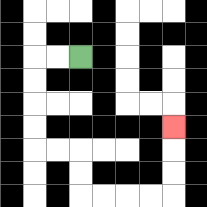{'start': '[3, 2]', 'end': '[7, 5]', 'path_directions': 'L,L,D,D,D,D,R,R,D,D,R,R,R,R,U,U,U', 'path_coordinates': '[[3, 2], [2, 2], [1, 2], [1, 3], [1, 4], [1, 5], [1, 6], [2, 6], [3, 6], [3, 7], [3, 8], [4, 8], [5, 8], [6, 8], [7, 8], [7, 7], [7, 6], [7, 5]]'}